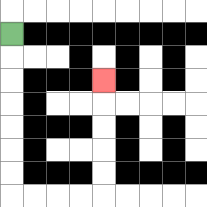{'start': '[0, 1]', 'end': '[4, 3]', 'path_directions': 'D,D,D,D,D,D,D,R,R,R,R,U,U,U,U,U', 'path_coordinates': '[[0, 1], [0, 2], [0, 3], [0, 4], [0, 5], [0, 6], [0, 7], [0, 8], [1, 8], [2, 8], [3, 8], [4, 8], [4, 7], [4, 6], [4, 5], [4, 4], [4, 3]]'}